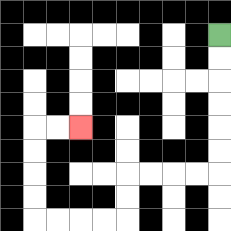{'start': '[9, 1]', 'end': '[3, 5]', 'path_directions': 'D,D,D,D,D,D,L,L,L,L,D,D,L,L,L,L,U,U,U,U,R,R', 'path_coordinates': '[[9, 1], [9, 2], [9, 3], [9, 4], [9, 5], [9, 6], [9, 7], [8, 7], [7, 7], [6, 7], [5, 7], [5, 8], [5, 9], [4, 9], [3, 9], [2, 9], [1, 9], [1, 8], [1, 7], [1, 6], [1, 5], [2, 5], [3, 5]]'}